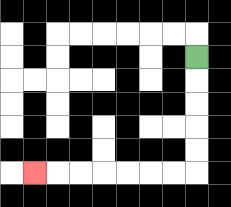{'start': '[8, 2]', 'end': '[1, 7]', 'path_directions': 'D,D,D,D,D,L,L,L,L,L,L,L', 'path_coordinates': '[[8, 2], [8, 3], [8, 4], [8, 5], [8, 6], [8, 7], [7, 7], [6, 7], [5, 7], [4, 7], [3, 7], [2, 7], [1, 7]]'}